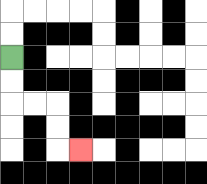{'start': '[0, 2]', 'end': '[3, 6]', 'path_directions': 'D,D,R,R,D,D,R', 'path_coordinates': '[[0, 2], [0, 3], [0, 4], [1, 4], [2, 4], [2, 5], [2, 6], [3, 6]]'}